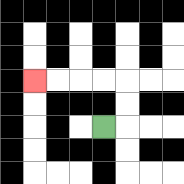{'start': '[4, 5]', 'end': '[1, 3]', 'path_directions': 'R,U,U,L,L,L,L', 'path_coordinates': '[[4, 5], [5, 5], [5, 4], [5, 3], [4, 3], [3, 3], [2, 3], [1, 3]]'}